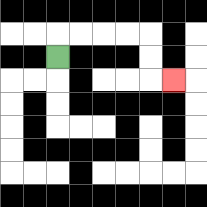{'start': '[2, 2]', 'end': '[7, 3]', 'path_directions': 'U,R,R,R,R,D,D,R', 'path_coordinates': '[[2, 2], [2, 1], [3, 1], [4, 1], [5, 1], [6, 1], [6, 2], [6, 3], [7, 3]]'}